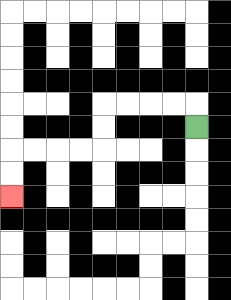{'start': '[8, 5]', 'end': '[0, 8]', 'path_directions': 'U,L,L,L,L,D,D,L,L,L,L,D,D', 'path_coordinates': '[[8, 5], [8, 4], [7, 4], [6, 4], [5, 4], [4, 4], [4, 5], [4, 6], [3, 6], [2, 6], [1, 6], [0, 6], [0, 7], [0, 8]]'}